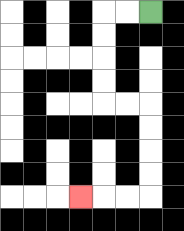{'start': '[6, 0]', 'end': '[3, 8]', 'path_directions': 'L,L,D,D,D,D,R,R,D,D,D,D,L,L,L', 'path_coordinates': '[[6, 0], [5, 0], [4, 0], [4, 1], [4, 2], [4, 3], [4, 4], [5, 4], [6, 4], [6, 5], [6, 6], [6, 7], [6, 8], [5, 8], [4, 8], [3, 8]]'}